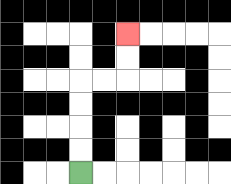{'start': '[3, 7]', 'end': '[5, 1]', 'path_directions': 'U,U,U,U,R,R,U,U', 'path_coordinates': '[[3, 7], [3, 6], [3, 5], [3, 4], [3, 3], [4, 3], [5, 3], [5, 2], [5, 1]]'}